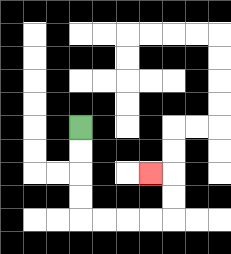{'start': '[3, 5]', 'end': '[6, 7]', 'path_directions': 'D,D,D,D,R,R,R,R,U,U,L', 'path_coordinates': '[[3, 5], [3, 6], [3, 7], [3, 8], [3, 9], [4, 9], [5, 9], [6, 9], [7, 9], [7, 8], [7, 7], [6, 7]]'}